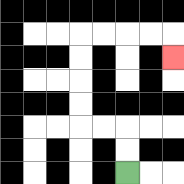{'start': '[5, 7]', 'end': '[7, 2]', 'path_directions': 'U,U,L,L,U,U,U,U,R,R,R,R,D', 'path_coordinates': '[[5, 7], [5, 6], [5, 5], [4, 5], [3, 5], [3, 4], [3, 3], [3, 2], [3, 1], [4, 1], [5, 1], [6, 1], [7, 1], [7, 2]]'}